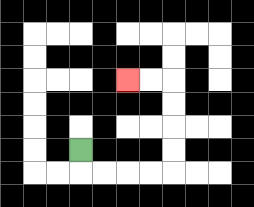{'start': '[3, 6]', 'end': '[5, 3]', 'path_directions': 'D,R,R,R,R,U,U,U,U,L,L', 'path_coordinates': '[[3, 6], [3, 7], [4, 7], [5, 7], [6, 7], [7, 7], [7, 6], [7, 5], [7, 4], [7, 3], [6, 3], [5, 3]]'}